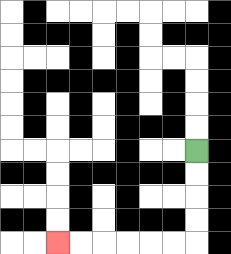{'start': '[8, 6]', 'end': '[2, 10]', 'path_directions': 'D,D,D,D,L,L,L,L,L,L', 'path_coordinates': '[[8, 6], [8, 7], [8, 8], [8, 9], [8, 10], [7, 10], [6, 10], [5, 10], [4, 10], [3, 10], [2, 10]]'}